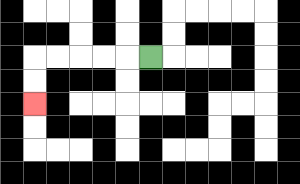{'start': '[6, 2]', 'end': '[1, 4]', 'path_directions': 'L,L,L,L,L,D,D', 'path_coordinates': '[[6, 2], [5, 2], [4, 2], [3, 2], [2, 2], [1, 2], [1, 3], [1, 4]]'}